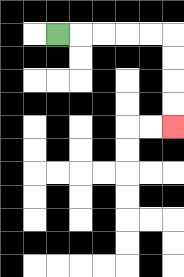{'start': '[2, 1]', 'end': '[7, 5]', 'path_directions': 'R,R,R,R,R,D,D,D,D', 'path_coordinates': '[[2, 1], [3, 1], [4, 1], [5, 1], [6, 1], [7, 1], [7, 2], [7, 3], [7, 4], [7, 5]]'}